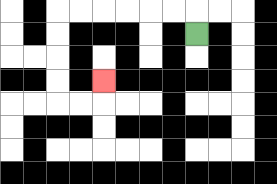{'start': '[8, 1]', 'end': '[4, 3]', 'path_directions': 'U,L,L,L,L,L,L,D,D,D,D,R,R,U', 'path_coordinates': '[[8, 1], [8, 0], [7, 0], [6, 0], [5, 0], [4, 0], [3, 0], [2, 0], [2, 1], [2, 2], [2, 3], [2, 4], [3, 4], [4, 4], [4, 3]]'}